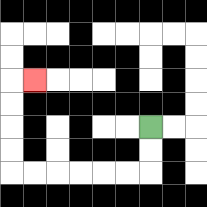{'start': '[6, 5]', 'end': '[1, 3]', 'path_directions': 'D,D,L,L,L,L,L,L,U,U,U,U,R', 'path_coordinates': '[[6, 5], [6, 6], [6, 7], [5, 7], [4, 7], [3, 7], [2, 7], [1, 7], [0, 7], [0, 6], [0, 5], [0, 4], [0, 3], [1, 3]]'}